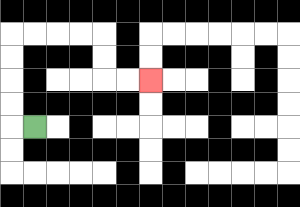{'start': '[1, 5]', 'end': '[6, 3]', 'path_directions': 'L,U,U,U,U,R,R,R,R,D,D,R,R', 'path_coordinates': '[[1, 5], [0, 5], [0, 4], [0, 3], [0, 2], [0, 1], [1, 1], [2, 1], [3, 1], [4, 1], [4, 2], [4, 3], [5, 3], [6, 3]]'}